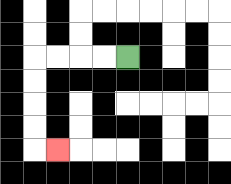{'start': '[5, 2]', 'end': '[2, 6]', 'path_directions': 'L,L,L,L,D,D,D,D,R', 'path_coordinates': '[[5, 2], [4, 2], [3, 2], [2, 2], [1, 2], [1, 3], [1, 4], [1, 5], [1, 6], [2, 6]]'}